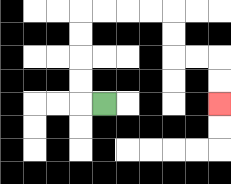{'start': '[4, 4]', 'end': '[9, 4]', 'path_directions': 'L,U,U,U,U,R,R,R,R,D,D,R,R,D,D', 'path_coordinates': '[[4, 4], [3, 4], [3, 3], [3, 2], [3, 1], [3, 0], [4, 0], [5, 0], [6, 0], [7, 0], [7, 1], [7, 2], [8, 2], [9, 2], [9, 3], [9, 4]]'}